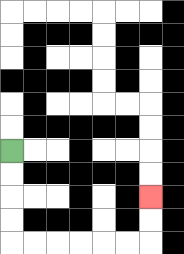{'start': '[0, 6]', 'end': '[6, 8]', 'path_directions': 'D,D,D,D,R,R,R,R,R,R,U,U', 'path_coordinates': '[[0, 6], [0, 7], [0, 8], [0, 9], [0, 10], [1, 10], [2, 10], [3, 10], [4, 10], [5, 10], [6, 10], [6, 9], [6, 8]]'}